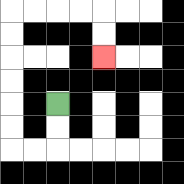{'start': '[2, 4]', 'end': '[4, 2]', 'path_directions': 'D,D,L,L,U,U,U,U,U,U,R,R,R,R,D,D', 'path_coordinates': '[[2, 4], [2, 5], [2, 6], [1, 6], [0, 6], [0, 5], [0, 4], [0, 3], [0, 2], [0, 1], [0, 0], [1, 0], [2, 0], [3, 0], [4, 0], [4, 1], [4, 2]]'}